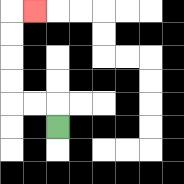{'start': '[2, 5]', 'end': '[1, 0]', 'path_directions': 'U,L,L,U,U,U,U,R', 'path_coordinates': '[[2, 5], [2, 4], [1, 4], [0, 4], [0, 3], [0, 2], [0, 1], [0, 0], [1, 0]]'}